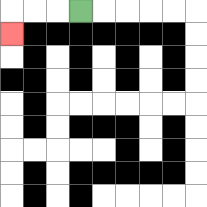{'start': '[3, 0]', 'end': '[0, 1]', 'path_directions': 'L,L,L,D', 'path_coordinates': '[[3, 0], [2, 0], [1, 0], [0, 0], [0, 1]]'}